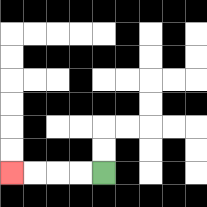{'start': '[4, 7]', 'end': '[0, 7]', 'path_directions': 'L,L,L,L', 'path_coordinates': '[[4, 7], [3, 7], [2, 7], [1, 7], [0, 7]]'}